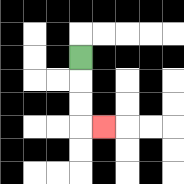{'start': '[3, 2]', 'end': '[4, 5]', 'path_directions': 'D,D,D,R', 'path_coordinates': '[[3, 2], [3, 3], [3, 4], [3, 5], [4, 5]]'}